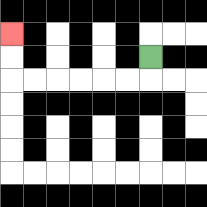{'start': '[6, 2]', 'end': '[0, 1]', 'path_directions': 'D,L,L,L,L,L,L,U,U', 'path_coordinates': '[[6, 2], [6, 3], [5, 3], [4, 3], [3, 3], [2, 3], [1, 3], [0, 3], [0, 2], [0, 1]]'}